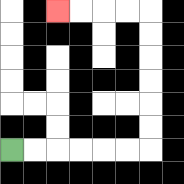{'start': '[0, 6]', 'end': '[2, 0]', 'path_directions': 'R,R,R,R,R,R,U,U,U,U,U,U,L,L,L,L', 'path_coordinates': '[[0, 6], [1, 6], [2, 6], [3, 6], [4, 6], [5, 6], [6, 6], [6, 5], [6, 4], [6, 3], [6, 2], [6, 1], [6, 0], [5, 0], [4, 0], [3, 0], [2, 0]]'}